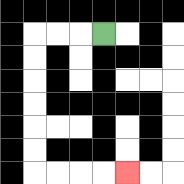{'start': '[4, 1]', 'end': '[5, 7]', 'path_directions': 'L,L,L,D,D,D,D,D,D,R,R,R,R', 'path_coordinates': '[[4, 1], [3, 1], [2, 1], [1, 1], [1, 2], [1, 3], [1, 4], [1, 5], [1, 6], [1, 7], [2, 7], [3, 7], [4, 7], [5, 7]]'}